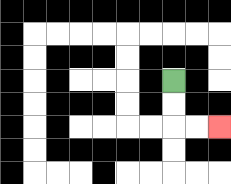{'start': '[7, 3]', 'end': '[9, 5]', 'path_directions': 'D,D,R,R', 'path_coordinates': '[[7, 3], [7, 4], [7, 5], [8, 5], [9, 5]]'}